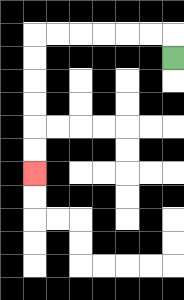{'start': '[7, 2]', 'end': '[1, 7]', 'path_directions': 'U,L,L,L,L,L,L,D,D,D,D,D,D', 'path_coordinates': '[[7, 2], [7, 1], [6, 1], [5, 1], [4, 1], [3, 1], [2, 1], [1, 1], [1, 2], [1, 3], [1, 4], [1, 5], [1, 6], [1, 7]]'}